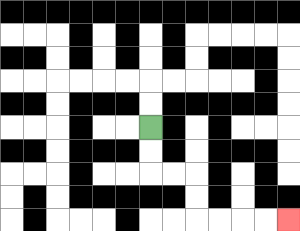{'start': '[6, 5]', 'end': '[12, 9]', 'path_directions': 'D,D,R,R,D,D,R,R,R,R', 'path_coordinates': '[[6, 5], [6, 6], [6, 7], [7, 7], [8, 7], [8, 8], [8, 9], [9, 9], [10, 9], [11, 9], [12, 9]]'}